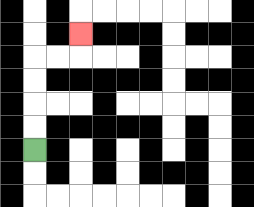{'start': '[1, 6]', 'end': '[3, 1]', 'path_directions': 'U,U,U,U,R,R,U', 'path_coordinates': '[[1, 6], [1, 5], [1, 4], [1, 3], [1, 2], [2, 2], [3, 2], [3, 1]]'}